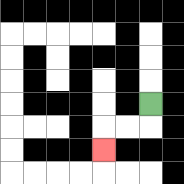{'start': '[6, 4]', 'end': '[4, 6]', 'path_directions': 'D,L,L,D', 'path_coordinates': '[[6, 4], [6, 5], [5, 5], [4, 5], [4, 6]]'}